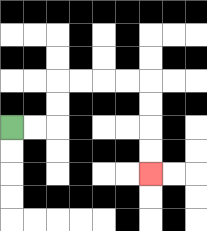{'start': '[0, 5]', 'end': '[6, 7]', 'path_directions': 'R,R,U,U,R,R,R,R,D,D,D,D', 'path_coordinates': '[[0, 5], [1, 5], [2, 5], [2, 4], [2, 3], [3, 3], [4, 3], [5, 3], [6, 3], [6, 4], [6, 5], [6, 6], [6, 7]]'}